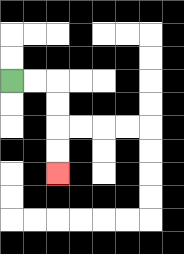{'start': '[0, 3]', 'end': '[2, 7]', 'path_directions': 'R,R,D,D,D,D', 'path_coordinates': '[[0, 3], [1, 3], [2, 3], [2, 4], [2, 5], [2, 6], [2, 7]]'}